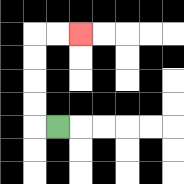{'start': '[2, 5]', 'end': '[3, 1]', 'path_directions': 'L,U,U,U,U,R,R', 'path_coordinates': '[[2, 5], [1, 5], [1, 4], [1, 3], [1, 2], [1, 1], [2, 1], [3, 1]]'}